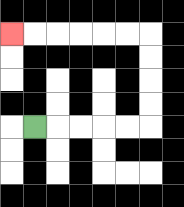{'start': '[1, 5]', 'end': '[0, 1]', 'path_directions': 'R,R,R,R,R,U,U,U,U,L,L,L,L,L,L', 'path_coordinates': '[[1, 5], [2, 5], [3, 5], [4, 5], [5, 5], [6, 5], [6, 4], [6, 3], [6, 2], [6, 1], [5, 1], [4, 1], [3, 1], [2, 1], [1, 1], [0, 1]]'}